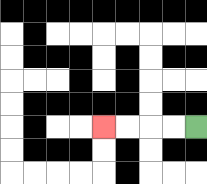{'start': '[8, 5]', 'end': '[4, 5]', 'path_directions': 'L,L,L,L', 'path_coordinates': '[[8, 5], [7, 5], [6, 5], [5, 5], [4, 5]]'}